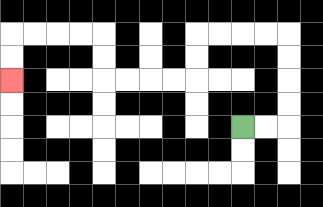{'start': '[10, 5]', 'end': '[0, 3]', 'path_directions': 'R,R,U,U,U,U,L,L,L,L,D,D,L,L,L,L,U,U,L,L,L,L,D,D', 'path_coordinates': '[[10, 5], [11, 5], [12, 5], [12, 4], [12, 3], [12, 2], [12, 1], [11, 1], [10, 1], [9, 1], [8, 1], [8, 2], [8, 3], [7, 3], [6, 3], [5, 3], [4, 3], [4, 2], [4, 1], [3, 1], [2, 1], [1, 1], [0, 1], [0, 2], [0, 3]]'}